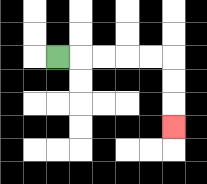{'start': '[2, 2]', 'end': '[7, 5]', 'path_directions': 'R,R,R,R,R,D,D,D', 'path_coordinates': '[[2, 2], [3, 2], [4, 2], [5, 2], [6, 2], [7, 2], [7, 3], [7, 4], [7, 5]]'}